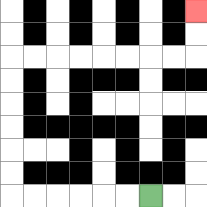{'start': '[6, 8]', 'end': '[8, 0]', 'path_directions': 'L,L,L,L,L,L,U,U,U,U,U,U,R,R,R,R,R,R,R,R,U,U', 'path_coordinates': '[[6, 8], [5, 8], [4, 8], [3, 8], [2, 8], [1, 8], [0, 8], [0, 7], [0, 6], [0, 5], [0, 4], [0, 3], [0, 2], [1, 2], [2, 2], [3, 2], [4, 2], [5, 2], [6, 2], [7, 2], [8, 2], [8, 1], [8, 0]]'}